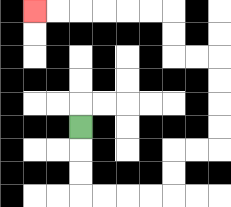{'start': '[3, 5]', 'end': '[1, 0]', 'path_directions': 'D,D,D,R,R,R,R,U,U,R,R,U,U,U,U,L,L,U,U,L,L,L,L,L,L', 'path_coordinates': '[[3, 5], [3, 6], [3, 7], [3, 8], [4, 8], [5, 8], [6, 8], [7, 8], [7, 7], [7, 6], [8, 6], [9, 6], [9, 5], [9, 4], [9, 3], [9, 2], [8, 2], [7, 2], [7, 1], [7, 0], [6, 0], [5, 0], [4, 0], [3, 0], [2, 0], [1, 0]]'}